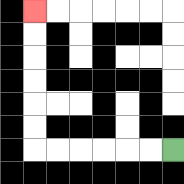{'start': '[7, 6]', 'end': '[1, 0]', 'path_directions': 'L,L,L,L,L,L,U,U,U,U,U,U', 'path_coordinates': '[[7, 6], [6, 6], [5, 6], [4, 6], [3, 6], [2, 6], [1, 6], [1, 5], [1, 4], [1, 3], [1, 2], [1, 1], [1, 0]]'}